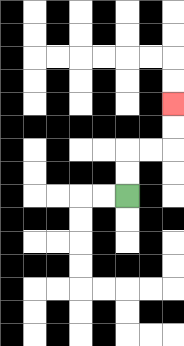{'start': '[5, 8]', 'end': '[7, 4]', 'path_directions': 'U,U,R,R,U,U', 'path_coordinates': '[[5, 8], [5, 7], [5, 6], [6, 6], [7, 6], [7, 5], [7, 4]]'}